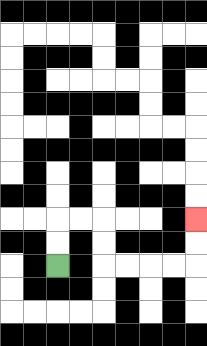{'start': '[2, 11]', 'end': '[8, 9]', 'path_directions': 'U,U,R,R,D,D,R,R,R,R,U,U', 'path_coordinates': '[[2, 11], [2, 10], [2, 9], [3, 9], [4, 9], [4, 10], [4, 11], [5, 11], [6, 11], [7, 11], [8, 11], [8, 10], [8, 9]]'}